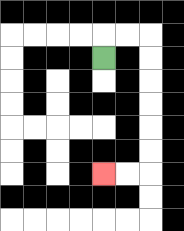{'start': '[4, 2]', 'end': '[4, 7]', 'path_directions': 'U,R,R,D,D,D,D,D,D,L,L', 'path_coordinates': '[[4, 2], [4, 1], [5, 1], [6, 1], [6, 2], [6, 3], [6, 4], [6, 5], [6, 6], [6, 7], [5, 7], [4, 7]]'}